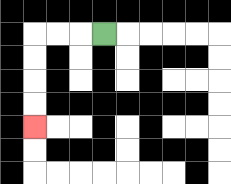{'start': '[4, 1]', 'end': '[1, 5]', 'path_directions': 'L,L,L,D,D,D,D', 'path_coordinates': '[[4, 1], [3, 1], [2, 1], [1, 1], [1, 2], [1, 3], [1, 4], [1, 5]]'}